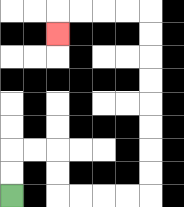{'start': '[0, 8]', 'end': '[2, 1]', 'path_directions': 'U,U,R,R,D,D,R,R,R,R,U,U,U,U,U,U,U,U,L,L,L,L,D', 'path_coordinates': '[[0, 8], [0, 7], [0, 6], [1, 6], [2, 6], [2, 7], [2, 8], [3, 8], [4, 8], [5, 8], [6, 8], [6, 7], [6, 6], [6, 5], [6, 4], [6, 3], [6, 2], [6, 1], [6, 0], [5, 0], [4, 0], [3, 0], [2, 0], [2, 1]]'}